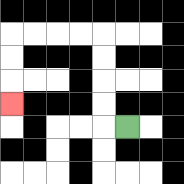{'start': '[5, 5]', 'end': '[0, 4]', 'path_directions': 'L,U,U,U,U,L,L,L,L,D,D,D', 'path_coordinates': '[[5, 5], [4, 5], [4, 4], [4, 3], [4, 2], [4, 1], [3, 1], [2, 1], [1, 1], [0, 1], [0, 2], [0, 3], [0, 4]]'}